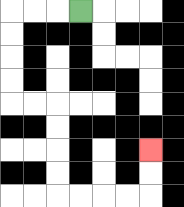{'start': '[3, 0]', 'end': '[6, 6]', 'path_directions': 'L,L,L,D,D,D,D,R,R,D,D,D,D,R,R,R,R,U,U', 'path_coordinates': '[[3, 0], [2, 0], [1, 0], [0, 0], [0, 1], [0, 2], [0, 3], [0, 4], [1, 4], [2, 4], [2, 5], [2, 6], [2, 7], [2, 8], [3, 8], [4, 8], [5, 8], [6, 8], [6, 7], [6, 6]]'}